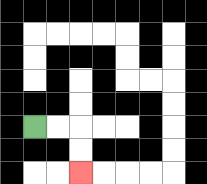{'start': '[1, 5]', 'end': '[3, 7]', 'path_directions': 'R,R,D,D', 'path_coordinates': '[[1, 5], [2, 5], [3, 5], [3, 6], [3, 7]]'}